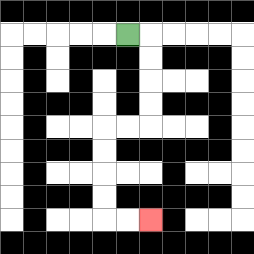{'start': '[5, 1]', 'end': '[6, 9]', 'path_directions': 'R,D,D,D,D,L,L,D,D,D,D,R,R', 'path_coordinates': '[[5, 1], [6, 1], [6, 2], [6, 3], [6, 4], [6, 5], [5, 5], [4, 5], [4, 6], [4, 7], [4, 8], [4, 9], [5, 9], [6, 9]]'}